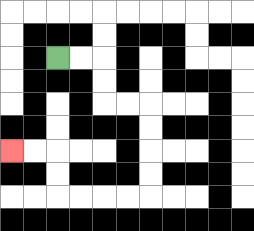{'start': '[2, 2]', 'end': '[0, 6]', 'path_directions': 'R,R,D,D,R,R,D,D,D,D,L,L,L,L,U,U,L,L', 'path_coordinates': '[[2, 2], [3, 2], [4, 2], [4, 3], [4, 4], [5, 4], [6, 4], [6, 5], [6, 6], [6, 7], [6, 8], [5, 8], [4, 8], [3, 8], [2, 8], [2, 7], [2, 6], [1, 6], [0, 6]]'}